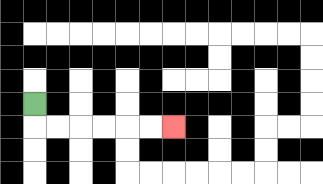{'start': '[1, 4]', 'end': '[7, 5]', 'path_directions': 'D,R,R,R,R,R,R', 'path_coordinates': '[[1, 4], [1, 5], [2, 5], [3, 5], [4, 5], [5, 5], [6, 5], [7, 5]]'}